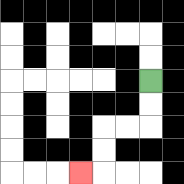{'start': '[6, 3]', 'end': '[3, 7]', 'path_directions': 'D,D,L,L,D,D,L', 'path_coordinates': '[[6, 3], [6, 4], [6, 5], [5, 5], [4, 5], [4, 6], [4, 7], [3, 7]]'}